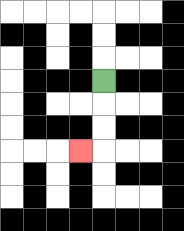{'start': '[4, 3]', 'end': '[3, 6]', 'path_directions': 'D,D,D,L', 'path_coordinates': '[[4, 3], [4, 4], [4, 5], [4, 6], [3, 6]]'}